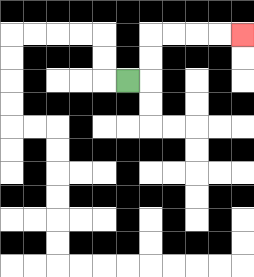{'start': '[5, 3]', 'end': '[10, 1]', 'path_directions': 'R,U,U,R,R,R,R', 'path_coordinates': '[[5, 3], [6, 3], [6, 2], [6, 1], [7, 1], [8, 1], [9, 1], [10, 1]]'}